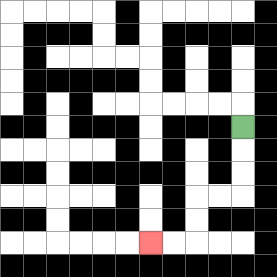{'start': '[10, 5]', 'end': '[6, 10]', 'path_directions': 'D,D,D,L,L,D,D,L,L', 'path_coordinates': '[[10, 5], [10, 6], [10, 7], [10, 8], [9, 8], [8, 8], [8, 9], [8, 10], [7, 10], [6, 10]]'}